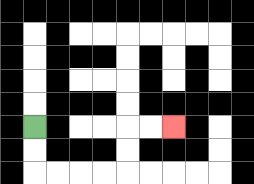{'start': '[1, 5]', 'end': '[7, 5]', 'path_directions': 'D,D,R,R,R,R,U,U,R,R', 'path_coordinates': '[[1, 5], [1, 6], [1, 7], [2, 7], [3, 7], [4, 7], [5, 7], [5, 6], [5, 5], [6, 5], [7, 5]]'}